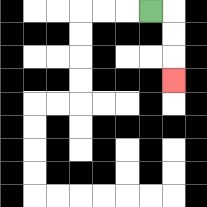{'start': '[6, 0]', 'end': '[7, 3]', 'path_directions': 'R,D,D,D', 'path_coordinates': '[[6, 0], [7, 0], [7, 1], [7, 2], [7, 3]]'}